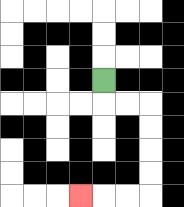{'start': '[4, 3]', 'end': '[3, 8]', 'path_directions': 'D,R,R,D,D,D,D,L,L,L', 'path_coordinates': '[[4, 3], [4, 4], [5, 4], [6, 4], [6, 5], [6, 6], [6, 7], [6, 8], [5, 8], [4, 8], [3, 8]]'}